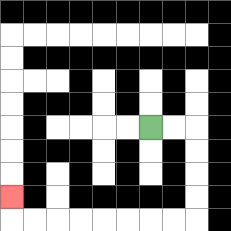{'start': '[6, 5]', 'end': '[0, 8]', 'path_directions': 'R,R,D,D,D,D,L,L,L,L,L,L,L,L,U', 'path_coordinates': '[[6, 5], [7, 5], [8, 5], [8, 6], [8, 7], [8, 8], [8, 9], [7, 9], [6, 9], [5, 9], [4, 9], [3, 9], [2, 9], [1, 9], [0, 9], [0, 8]]'}